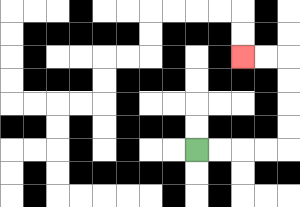{'start': '[8, 6]', 'end': '[10, 2]', 'path_directions': 'R,R,R,R,U,U,U,U,L,L', 'path_coordinates': '[[8, 6], [9, 6], [10, 6], [11, 6], [12, 6], [12, 5], [12, 4], [12, 3], [12, 2], [11, 2], [10, 2]]'}